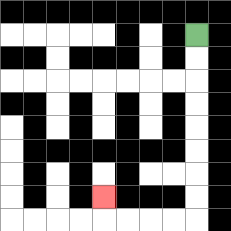{'start': '[8, 1]', 'end': '[4, 8]', 'path_directions': 'D,D,D,D,D,D,D,D,L,L,L,L,U', 'path_coordinates': '[[8, 1], [8, 2], [8, 3], [8, 4], [8, 5], [8, 6], [8, 7], [8, 8], [8, 9], [7, 9], [6, 9], [5, 9], [4, 9], [4, 8]]'}